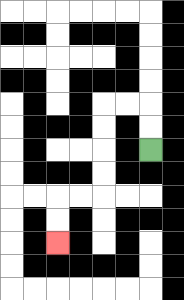{'start': '[6, 6]', 'end': '[2, 10]', 'path_directions': 'U,U,L,L,D,D,D,D,L,L,D,D', 'path_coordinates': '[[6, 6], [6, 5], [6, 4], [5, 4], [4, 4], [4, 5], [4, 6], [4, 7], [4, 8], [3, 8], [2, 8], [2, 9], [2, 10]]'}